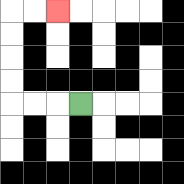{'start': '[3, 4]', 'end': '[2, 0]', 'path_directions': 'L,L,L,U,U,U,U,R,R', 'path_coordinates': '[[3, 4], [2, 4], [1, 4], [0, 4], [0, 3], [0, 2], [0, 1], [0, 0], [1, 0], [2, 0]]'}